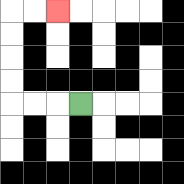{'start': '[3, 4]', 'end': '[2, 0]', 'path_directions': 'L,L,L,U,U,U,U,R,R', 'path_coordinates': '[[3, 4], [2, 4], [1, 4], [0, 4], [0, 3], [0, 2], [0, 1], [0, 0], [1, 0], [2, 0]]'}